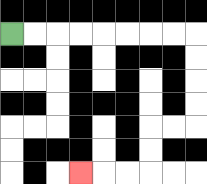{'start': '[0, 1]', 'end': '[3, 7]', 'path_directions': 'R,R,R,R,R,R,R,R,D,D,D,D,L,L,D,D,L,L,L', 'path_coordinates': '[[0, 1], [1, 1], [2, 1], [3, 1], [4, 1], [5, 1], [6, 1], [7, 1], [8, 1], [8, 2], [8, 3], [8, 4], [8, 5], [7, 5], [6, 5], [6, 6], [6, 7], [5, 7], [4, 7], [3, 7]]'}